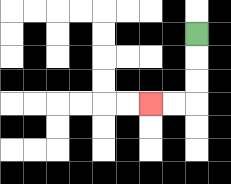{'start': '[8, 1]', 'end': '[6, 4]', 'path_directions': 'D,D,D,L,L', 'path_coordinates': '[[8, 1], [8, 2], [8, 3], [8, 4], [7, 4], [6, 4]]'}